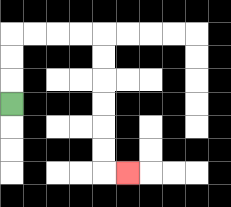{'start': '[0, 4]', 'end': '[5, 7]', 'path_directions': 'U,U,U,R,R,R,R,D,D,D,D,D,D,R', 'path_coordinates': '[[0, 4], [0, 3], [0, 2], [0, 1], [1, 1], [2, 1], [3, 1], [4, 1], [4, 2], [4, 3], [4, 4], [4, 5], [4, 6], [4, 7], [5, 7]]'}